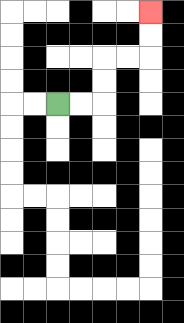{'start': '[2, 4]', 'end': '[6, 0]', 'path_directions': 'R,R,U,U,R,R,U,U', 'path_coordinates': '[[2, 4], [3, 4], [4, 4], [4, 3], [4, 2], [5, 2], [6, 2], [6, 1], [6, 0]]'}